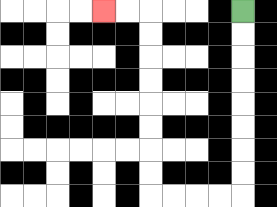{'start': '[10, 0]', 'end': '[4, 0]', 'path_directions': 'D,D,D,D,D,D,D,D,L,L,L,L,U,U,U,U,U,U,U,U,L,L', 'path_coordinates': '[[10, 0], [10, 1], [10, 2], [10, 3], [10, 4], [10, 5], [10, 6], [10, 7], [10, 8], [9, 8], [8, 8], [7, 8], [6, 8], [6, 7], [6, 6], [6, 5], [6, 4], [6, 3], [6, 2], [6, 1], [6, 0], [5, 0], [4, 0]]'}